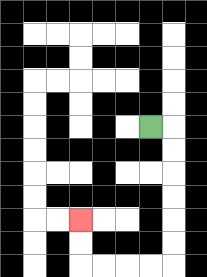{'start': '[6, 5]', 'end': '[3, 9]', 'path_directions': 'R,D,D,D,D,D,D,L,L,L,L,U,U', 'path_coordinates': '[[6, 5], [7, 5], [7, 6], [7, 7], [7, 8], [7, 9], [7, 10], [7, 11], [6, 11], [5, 11], [4, 11], [3, 11], [3, 10], [3, 9]]'}